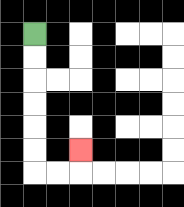{'start': '[1, 1]', 'end': '[3, 6]', 'path_directions': 'D,D,D,D,D,D,R,R,U', 'path_coordinates': '[[1, 1], [1, 2], [1, 3], [1, 4], [1, 5], [1, 6], [1, 7], [2, 7], [3, 7], [3, 6]]'}